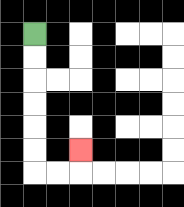{'start': '[1, 1]', 'end': '[3, 6]', 'path_directions': 'D,D,D,D,D,D,R,R,U', 'path_coordinates': '[[1, 1], [1, 2], [1, 3], [1, 4], [1, 5], [1, 6], [1, 7], [2, 7], [3, 7], [3, 6]]'}